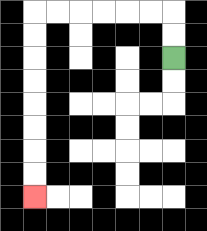{'start': '[7, 2]', 'end': '[1, 8]', 'path_directions': 'U,U,L,L,L,L,L,L,D,D,D,D,D,D,D,D', 'path_coordinates': '[[7, 2], [7, 1], [7, 0], [6, 0], [5, 0], [4, 0], [3, 0], [2, 0], [1, 0], [1, 1], [1, 2], [1, 3], [1, 4], [1, 5], [1, 6], [1, 7], [1, 8]]'}